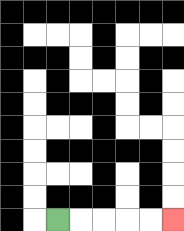{'start': '[2, 9]', 'end': '[7, 9]', 'path_directions': 'R,R,R,R,R', 'path_coordinates': '[[2, 9], [3, 9], [4, 9], [5, 9], [6, 9], [7, 9]]'}